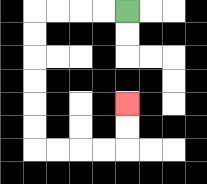{'start': '[5, 0]', 'end': '[5, 4]', 'path_directions': 'L,L,L,L,D,D,D,D,D,D,R,R,R,R,U,U', 'path_coordinates': '[[5, 0], [4, 0], [3, 0], [2, 0], [1, 0], [1, 1], [1, 2], [1, 3], [1, 4], [1, 5], [1, 6], [2, 6], [3, 6], [4, 6], [5, 6], [5, 5], [5, 4]]'}